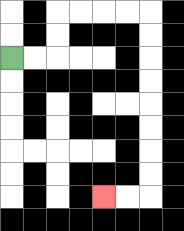{'start': '[0, 2]', 'end': '[4, 8]', 'path_directions': 'R,R,U,U,R,R,R,R,D,D,D,D,D,D,D,D,L,L', 'path_coordinates': '[[0, 2], [1, 2], [2, 2], [2, 1], [2, 0], [3, 0], [4, 0], [5, 0], [6, 0], [6, 1], [6, 2], [6, 3], [6, 4], [6, 5], [6, 6], [6, 7], [6, 8], [5, 8], [4, 8]]'}